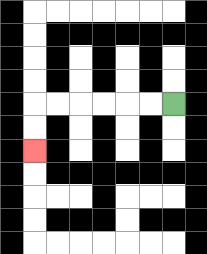{'start': '[7, 4]', 'end': '[1, 6]', 'path_directions': 'L,L,L,L,L,L,D,D', 'path_coordinates': '[[7, 4], [6, 4], [5, 4], [4, 4], [3, 4], [2, 4], [1, 4], [1, 5], [1, 6]]'}